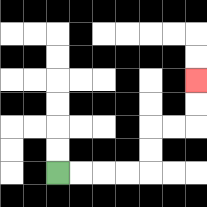{'start': '[2, 7]', 'end': '[8, 3]', 'path_directions': 'R,R,R,R,U,U,R,R,U,U', 'path_coordinates': '[[2, 7], [3, 7], [4, 7], [5, 7], [6, 7], [6, 6], [6, 5], [7, 5], [8, 5], [8, 4], [8, 3]]'}